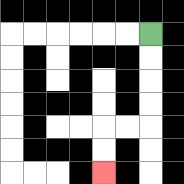{'start': '[6, 1]', 'end': '[4, 7]', 'path_directions': 'D,D,D,D,L,L,D,D', 'path_coordinates': '[[6, 1], [6, 2], [6, 3], [6, 4], [6, 5], [5, 5], [4, 5], [4, 6], [4, 7]]'}